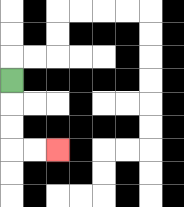{'start': '[0, 3]', 'end': '[2, 6]', 'path_directions': 'D,D,D,R,R', 'path_coordinates': '[[0, 3], [0, 4], [0, 5], [0, 6], [1, 6], [2, 6]]'}